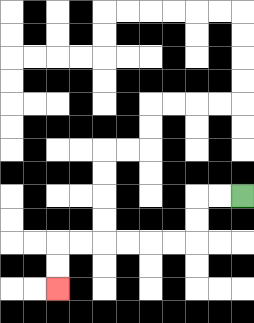{'start': '[10, 8]', 'end': '[2, 12]', 'path_directions': 'L,L,D,D,L,L,L,L,L,L,D,D', 'path_coordinates': '[[10, 8], [9, 8], [8, 8], [8, 9], [8, 10], [7, 10], [6, 10], [5, 10], [4, 10], [3, 10], [2, 10], [2, 11], [2, 12]]'}